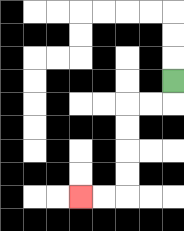{'start': '[7, 3]', 'end': '[3, 8]', 'path_directions': 'D,L,L,D,D,D,D,L,L', 'path_coordinates': '[[7, 3], [7, 4], [6, 4], [5, 4], [5, 5], [5, 6], [5, 7], [5, 8], [4, 8], [3, 8]]'}